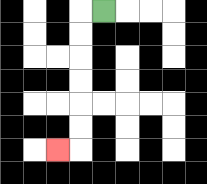{'start': '[4, 0]', 'end': '[2, 6]', 'path_directions': 'L,D,D,D,D,D,D,L', 'path_coordinates': '[[4, 0], [3, 0], [3, 1], [3, 2], [3, 3], [3, 4], [3, 5], [3, 6], [2, 6]]'}